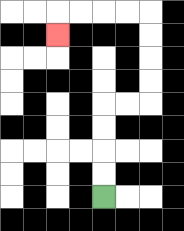{'start': '[4, 8]', 'end': '[2, 1]', 'path_directions': 'U,U,U,U,R,R,U,U,U,U,L,L,L,L,D', 'path_coordinates': '[[4, 8], [4, 7], [4, 6], [4, 5], [4, 4], [5, 4], [6, 4], [6, 3], [6, 2], [6, 1], [6, 0], [5, 0], [4, 0], [3, 0], [2, 0], [2, 1]]'}